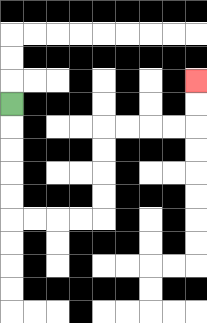{'start': '[0, 4]', 'end': '[8, 3]', 'path_directions': 'D,D,D,D,D,R,R,R,R,U,U,U,U,R,R,R,R,U,U', 'path_coordinates': '[[0, 4], [0, 5], [0, 6], [0, 7], [0, 8], [0, 9], [1, 9], [2, 9], [3, 9], [4, 9], [4, 8], [4, 7], [4, 6], [4, 5], [5, 5], [6, 5], [7, 5], [8, 5], [8, 4], [8, 3]]'}